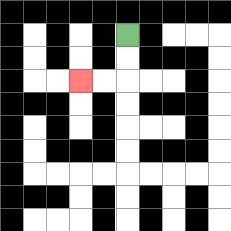{'start': '[5, 1]', 'end': '[3, 3]', 'path_directions': 'D,D,L,L', 'path_coordinates': '[[5, 1], [5, 2], [5, 3], [4, 3], [3, 3]]'}